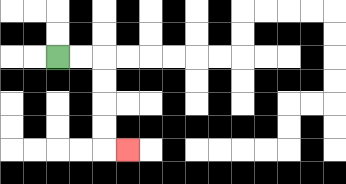{'start': '[2, 2]', 'end': '[5, 6]', 'path_directions': 'R,R,D,D,D,D,R', 'path_coordinates': '[[2, 2], [3, 2], [4, 2], [4, 3], [4, 4], [4, 5], [4, 6], [5, 6]]'}